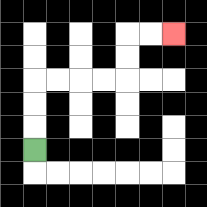{'start': '[1, 6]', 'end': '[7, 1]', 'path_directions': 'U,U,U,R,R,R,R,U,U,R,R', 'path_coordinates': '[[1, 6], [1, 5], [1, 4], [1, 3], [2, 3], [3, 3], [4, 3], [5, 3], [5, 2], [5, 1], [6, 1], [7, 1]]'}